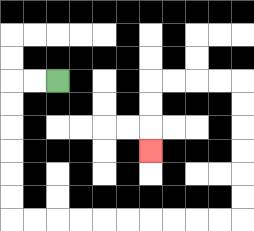{'start': '[2, 3]', 'end': '[6, 6]', 'path_directions': 'L,L,D,D,D,D,D,D,R,R,R,R,R,R,R,R,R,R,U,U,U,U,U,U,L,L,L,L,D,D,D', 'path_coordinates': '[[2, 3], [1, 3], [0, 3], [0, 4], [0, 5], [0, 6], [0, 7], [0, 8], [0, 9], [1, 9], [2, 9], [3, 9], [4, 9], [5, 9], [6, 9], [7, 9], [8, 9], [9, 9], [10, 9], [10, 8], [10, 7], [10, 6], [10, 5], [10, 4], [10, 3], [9, 3], [8, 3], [7, 3], [6, 3], [6, 4], [6, 5], [6, 6]]'}